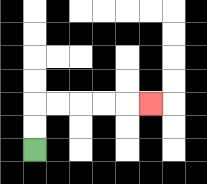{'start': '[1, 6]', 'end': '[6, 4]', 'path_directions': 'U,U,R,R,R,R,R', 'path_coordinates': '[[1, 6], [1, 5], [1, 4], [2, 4], [3, 4], [4, 4], [5, 4], [6, 4]]'}